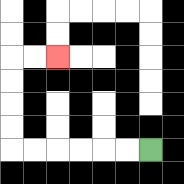{'start': '[6, 6]', 'end': '[2, 2]', 'path_directions': 'L,L,L,L,L,L,U,U,U,U,R,R', 'path_coordinates': '[[6, 6], [5, 6], [4, 6], [3, 6], [2, 6], [1, 6], [0, 6], [0, 5], [0, 4], [0, 3], [0, 2], [1, 2], [2, 2]]'}